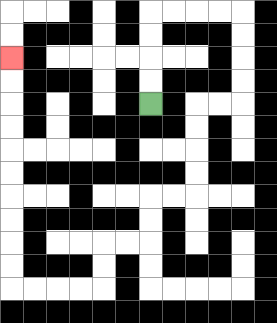{'start': '[6, 4]', 'end': '[0, 2]', 'path_directions': 'U,U,U,U,R,R,R,R,D,D,D,D,L,L,D,D,D,D,L,L,D,D,L,L,D,D,L,L,L,L,U,U,U,U,U,U,U,U,U,U', 'path_coordinates': '[[6, 4], [6, 3], [6, 2], [6, 1], [6, 0], [7, 0], [8, 0], [9, 0], [10, 0], [10, 1], [10, 2], [10, 3], [10, 4], [9, 4], [8, 4], [8, 5], [8, 6], [8, 7], [8, 8], [7, 8], [6, 8], [6, 9], [6, 10], [5, 10], [4, 10], [4, 11], [4, 12], [3, 12], [2, 12], [1, 12], [0, 12], [0, 11], [0, 10], [0, 9], [0, 8], [0, 7], [0, 6], [0, 5], [0, 4], [0, 3], [0, 2]]'}